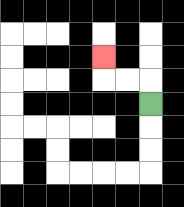{'start': '[6, 4]', 'end': '[4, 2]', 'path_directions': 'U,L,L,U', 'path_coordinates': '[[6, 4], [6, 3], [5, 3], [4, 3], [4, 2]]'}